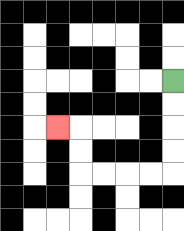{'start': '[7, 3]', 'end': '[2, 5]', 'path_directions': 'D,D,D,D,L,L,L,L,U,U,L', 'path_coordinates': '[[7, 3], [7, 4], [7, 5], [7, 6], [7, 7], [6, 7], [5, 7], [4, 7], [3, 7], [3, 6], [3, 5], [2, 5]]'}